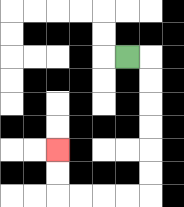{'start': '[5, 2]', 'end': '[2, 6]', 'path_directions': 'R,D,D,D,D,D,D,L,L,L,L,U,U', 'path_coordinates': '[[5, 2], [6, 2], [6, 3], [6, 4], [6, 5], [6, 6], [6, 7], [6, 8], [5, 8], [4, 8], [3, 8], [2, 8], [2, 7], [2, 6]]'}